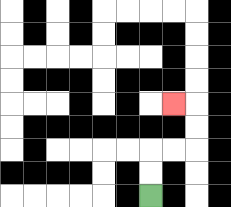{'start': '[6, 8]', 'end': '[7, 4]', 'path_directions': 'U,U,R,R,U,U,L', 'path_coordinates': '[[6, 8], [6, 7], [6, 6], [7, 6], [8, 6], [8, 5], [8, 4], [7, 4]]'}